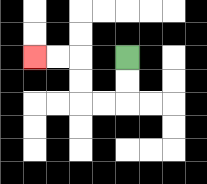{'start': '[5, 2]', 'end': '[1, 2]', 'path_directions': 'D,D,L,L,U,U,L,L', 'path_coordinates': '[[5, 2], [5, 3], [5, 4], [4, 4], [3, 4], [3, 3], [3, 2], [2, 2], [1, 2]]'}